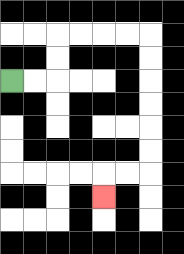{'start': '[0, 3]', 'end': '[4, 8]', 'path_directions': 'R,R,U,U,R,R,R,R,D,D,D,D,D,D,L,L,D', 'path_coordinates': '[[0, 3], [1, 3], [2, 3], [2, 2], [2, 1], [3, 1], [4, 1], [5, 1], [6, 1], [6, 2], [6, 3], [6, 4], [6, 5], [6, 6], [6, 7], [5, 7], [4, 7], [4, 8]]'}